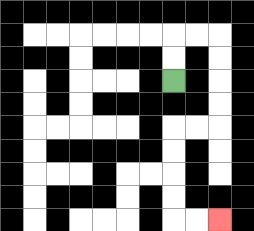{'start': '[7, 3]', 'end': '[9, 9]', 'path_directions': 'U,U,R,R,D,D,D,D,L,L,D,D,D,D,R,R', 'path_coordinates': '[[7, 3], [7, 2], [7, 1], [8, 1], [9, 1], [9, 2], [9, 3], [9, 4], [9, 5], [8, 5], [7, 5], [7, 6], [7, 7], [7, 8], [7, 9], [8, 9], [9, 9]]'}